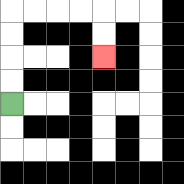{'start': '[0, 4]', 'end': '[4, 2]', 'path_directions': 'U,U,U,U,R,R,R,R,D,D', 'path_coordinates': '[[0, 4], [0, 3], [0, 2], [0, 1], [0, 0], [1, 0], [2, 0], [3, 0], [4, 0], [4, 1], [4, 2]]'}